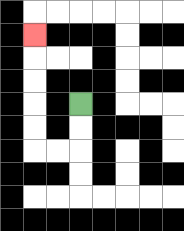{'start': '[3, 4]', 'end': '[1, 1]', 'path_directions': 'D,D,L,L,U,U,U,U,U', 'path_coordinates': '[[3, 4], [3, 5], [3, 6], [2, 6], [1, 6], [1, 5], [1, 4], [1, 3], [1, 2], [1, 1]]'}